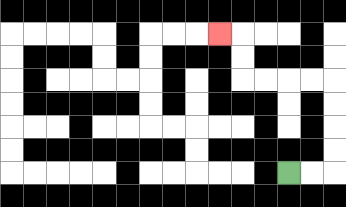{'start': '[12, 7]', 'end': '[9, 1]', 'path_directions': 'R,R,U,U,U,U,L,L,L,L,U,U,L', 'path_coordinates': '[[12, 7], [13, 7], [14, 7], [14, 6], [14, 5], [14, 4], [14, 3], [13, 3], [12, 3], [11, 3], [10, 3], [10, 2], [10, 1], [9, 1]]'}